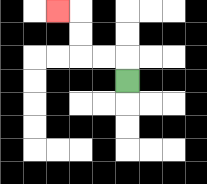{'start': '[5, 3]', 'end': '[2, 0]', 'path_directions': 'U,L,L,U,U,L', 'path_coordinates': '[[5, 3], [5, 2], [4, 2], [3, 2], [3, 1], [3, 0], [2, 0]]'}